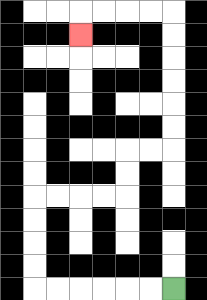{'start': '[7, 12]', 'end': '[3, 1]', 'path_directions': 'L,L,L,L,L,L,U,U,U,U,R,R,R,R,U,U,R,R,U,U,U,U,U,U,L,L,L,L,D', 'path_coordinates': '[[7, 12], [6, 12], [5, 12], [4, 12], [3, 12], [2, 12], [1, 12], [1, 11], [1, 10], [1, 9], [1, 8], [2, 8], [3, 8], [4, 8], [5, 8], [5, 7], [5, 6], [6, 6], [7, 6], [7, 5], [7, 4], [7, 3], [7, 2], [7, 1], [7, 0], [6, 0], [5, 0], [4, 0], [3, 0], [3, 1]]'}